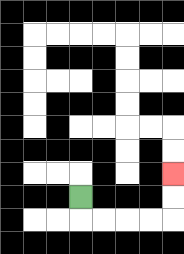{'start': '[3, 8]', 'end': '[7, 7]', 'path_directions': 'D,R,R,R,R,U,U', 'path_coordinates': '[[3, 8], [3, 9], [4, 9], [5, 9], [6, 9], [7, 9], [7, 8], [7, 7]]'}